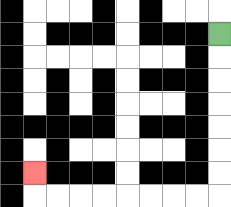{'start': '[9, 1]', 'end': '[1, 7]', 'path_directions': 'D,D,D,D,D,D,D,L,L,L,L,L,L,L,L,U', 'path_coordinates': '[[9, 1], [9, 2], [9, 3], [9, 4], [9, 5], [9, 6], [9, 7], [9, 8], [8, 8], [7, 8], [6, 8], [5, 8], [4, 8], [3, 8], [2, 8], [1, 8], [1, 7]]'}